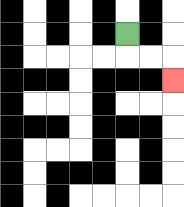{'start': '[5, 1]', 'end': '[7, 3]', 'path_directions': 'D,R,R,D', 'path_coordinates': '[[5, 1], [5, 2], [6, 2], [7, 2], [7, 3]]'}